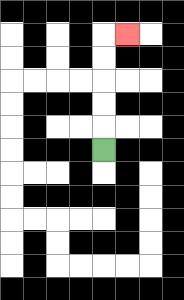{'start': '[4, 6]', 'end': '[5, 1]', 'path_directions': 'U,U,U,U,U,R', 'path_coordinates': '[[4, 6], [4, 5], [4, 4], [4, 3], [4, 2], [4, 1], [5, 1]]'}